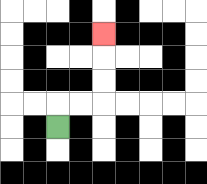{'start': '[2, 5]', 'end': '[4, 1]', 'path_directions': 'U,R,R,U,U,U', 'path_coordinates': '[[2, 5], [2, 4], [3, 4], [4, 4], [4, 3], [4, 2], [4, 1]]'}